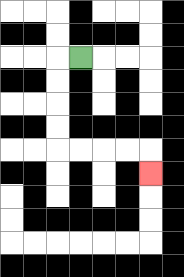{'start': '[3, 2]', 'end': '[6, 7]', 'path_directions': 'L,D,D,D,D,R,R,R,R,D', 'path_coordinates': '[[3, 2], [2, 2], [2, 3], [2, 4], [2, 5], [2, 6], [3, 6], [4, 6], [5, 6], [6, 6], [6, 7]]'}